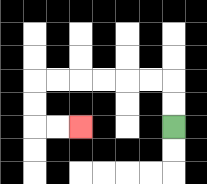{'start': '[7, 5]', 'end': '[3, 5]', 'path_directions': 'U,U,L,L,L,L,L,L,D,D,R,R', 'path_coordinates': '[[7, 5], [7, 4], [7, 3], [6, 3], [5, 3], [4, 3], [3, 3], [2, 3], [1, 3], [1, 4], [1, 5], [2, 5], [3, 5]]'}